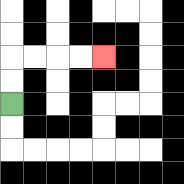{'start': '[0, 4]', 'end': '[4, 2]', 'path_directions': 'U,U,R,R,R,R', 'path_coordinates': '[[0, 4], [0, 3], [0, 2], [1, 2], [2, 2], [3, 2], [4, 2]]'}